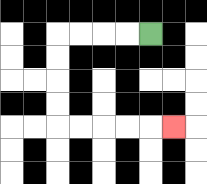{'start': '[6, 1]', 'end': '[7, 5]', 'path_directions': 'L,L,L,L,D,D,D,D,R,R,R,R,R', 'path_coordinates': '[[6, 1], [5, 1], [4, 1], [3, 1], [2, 1], [2, 2], [2, 3], [2, 4], [2, 5], [3, 5], [4, 5], [5, 5], [6, 5], [7, 5]]'}